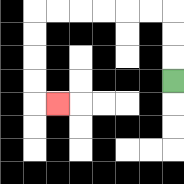{'start': '[7, 3]', 'end': '[2, 4]', 'path_directions': 'U,U,U,L,L,L,L,L,L,D,D,D,D,R', 'path_coordinates': '[[7, 3], [7, 2], [7, 1], [7, 0], [6, 0], [5, 0], [4, 0], [3, 0], [2, 0], [1, 0], [1, 1], [1, 2], [1, 3], [1, 4], [2, 4]]'}